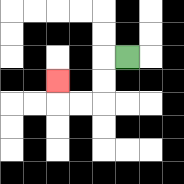{'start': '[5, 2]', 'end': '[2, 3]', 'path_directions': 'L,D,D,L,L,U', 'path_coordinates': '[[5, 2], [4, 2], [4, 3], [4, 4], [3, 4], [2, 4], [2, 3]]'}